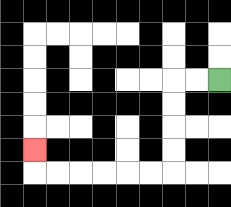{'start': '[9, 3]', 'end': '[1, 6]', 'path_directions': 'L,L,D,D,D,D,L,L,L,L,L,L,U', 'path_coordinates': '[[9, 3], [8, 3], [7, 3], [7, 4], [7, 5], [7, 6], [7, 7], [6, 7], [5, 7], [4, 7], [3, 7], [2, 7], [1, 7], [1, 6]]'}